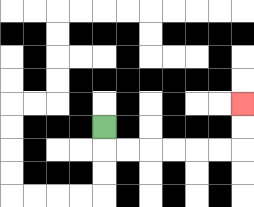{'start': '[4, 5]', 'end': '[10, 4]', 'path_directions': 'D,R,R,R,R,R,R,U,U', 'path_coordinates': '[[4, 5], [4, 6], [5, 6], [6, 6], [7, 6], [8, 6], [9, 6], [10, 6], [10, 5], [10, 4]]'}